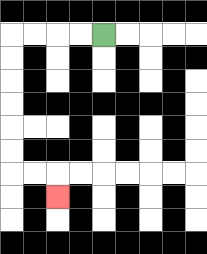{'start': '[4, 1]', 'end': '[2, 8]', 'path_directions': 'L,L,L,L,D,D,D,D,D,D,R,R,D', 'path_coordinates': '[[4, 1], [3, 1], [2, 1], [1, 1], [0, 1], [0, 2], [0, 3], [0, 4], [0, 5], [0, 6], [0, 7], [1, 7], [2, 7], [2, 8]]'}